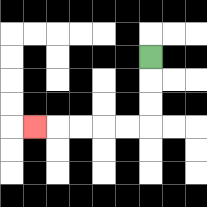{'start': '[6, 2]', 'end': '[1, 5]', 'path_directions': 'D,D,D,L,L,L,L,L', 'path_coordinates': '[[6, 2], [6, 3], [6, 4], [6, 5], [5, 5], [4, 5], [3, 5], [2, 5], [1, 5]]'}